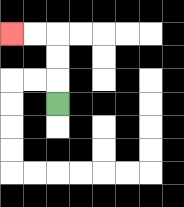{'start': '[2, 4]', 'end': '[0, 1]', 'path_directions': 'U,U,U,L,L', 'path_coordinates': '[[2, 4], [2, 3], [2, 2], [2, 1], [1, 1], [0, 1]]'}